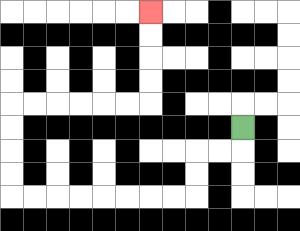{'start': '[10, 5]', 'end': '[6, 0]', 'path_directions': 'D,L,L,D,D,L,L,L,L,L,L,L,L,U,U,U,U,R,R,R,R,R,R,U,U,U,U', 'path_coordinates': '[[10, 5], [10, 6], [9, 6], [8, 6], [8, 7], [8, 8], [7, 8], [6, 8], [5, 8], [4, 8], [3, 8], [2, 8], [1, 8], [0, 8], [0, 7], [0, 6], [0, 5], [0, 4], [1, 4], [2, 4], [3, 4], [4, 4], [5, 4], [6, 4], [6, 3], [6, 2], [6, 1], [6, 0]]'}